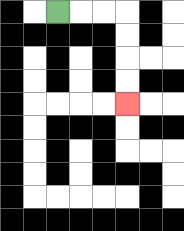{'start': '[2, 0]', 'end': '[5, 4]', 'path_directions': 'R,R,R,D,D,D,D', 'path_coordinates': '[[2, 0], [3, 0], [4, 0], [5, 0], [5, 1], [5, 2], [5, 3], [5, 4]]'}